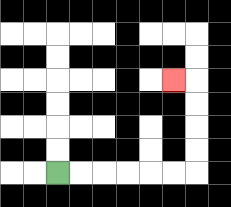{'start': '[2, 7]', 'end': '[7, 3]', 'path_directions': 'R,R,R,R,R,R,U,U,U,U,L', 'path_coordinates': '[[2, 7], [3, 7], [4, 7], [5, 7], [6, 7], [7, 7], [8, 7], [8, 6], [8, 5], [8, 4], [8, 3], [7, 3]]'}